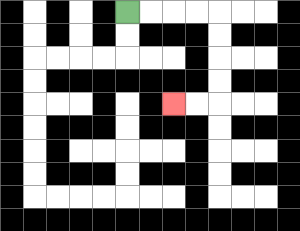{'start': '[5, 0]', 'end': '[7, 4]', 'path_directions': 'R,R,R,R,D,D,D,D,L,L', 'path_coordinates': '[[5, 0], [6, 0], [7, 0], [8, 0], [9, 0], [9, 1], [9, 2], [9, 3], [9, 4], [8, 4], [7, 4]]'}